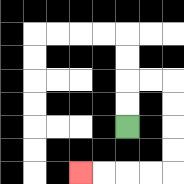{'start': '[5, 5]', 'end': '[3, 7]', 'path_directions': 'U,U,R,R,D,D,D,D,L,L,L,L', 'path_coordinates': '[[5, 5], [5, 4], [5, 3], [6, 3], [7, 3], [7, 4], [7, 5], [7, 6], [7, 7], [6, 7], [5, 7], [4, 7], [3, 7]]'}